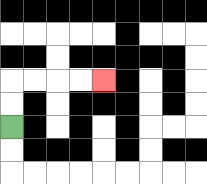{'start': '[0, 5]', 'end': '[4, 3]', 'path_directions': 'U,U,R,R,R,R', 'path_coordinates': '[[0, 5], [0, 4], [0, 3], [1, 3], [2, 3], [3, 3], [4, 3]]'}